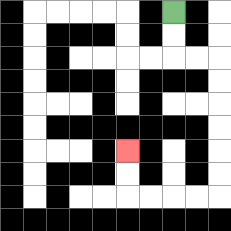{'start': '[7, 0]', 'end': '[5, 6]', 'path_directions': 'D,D,R,R,D,D,D,D,D,D,L,L,L,L,U,U', 'path_coordinates': '[[7, 0], [7, 1], [7, 2], [8, 2], [9, 2], [9, 3], [9, 4], [9, 5], [9, 6], [9, 7], [9, 8], [8, 8], [7, 8], [6, 8], [5, 8], [5, 7], [5, 6]]'}